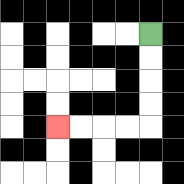{'start': '[6, 1]', 'end': '[2, 5]', 'path_directions': 'D,D,D,D,L,L,L,L', 'path_coordinates': '[[6, 1], [6, 2], [6, 3], [6, 4], [6, 5], [5, 5], [4, 5], [3, 5], [2, 5]]'}